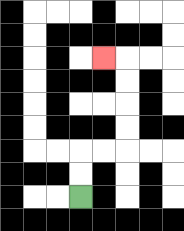{'start': '[3, 8]', 'end': '[4, 2]', 'path_directions': 'U,U,R,R,U,U,U,U,L', 'path_coordinates': '[[3, 8], [3, 7], [3, 6], [4, 6], [5, 6], [5, 5], [5, 4], [5, 3], [5, 2], [4, 2]]'}